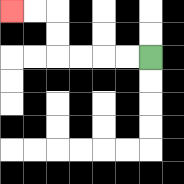{'start': '[6, 2]', 'end': '[0, 0]', 'path_directions': 'L,L,L,L,U,U,L,L', 'path_coordinates': '[[6, 2], [5, 2], [4, 2], [3, 2], [2, 2], [2, 1], [2, 0], [1, 0], [0, 0]]'}